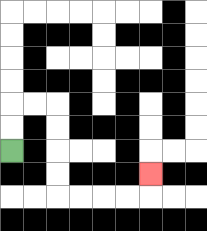{'start': '[0, 6]', 'end': '[6, 7]', 'path_directions': 'U,U,R,R,D,D,D,D,R,R,R,R,U', 'path_coordinates': '[[0, 6], [0, 5], [0, 4], [1, 4], [2, 4], [2, 5], [2, 6], [2, 7], [2, 8], [3, 8], [4, 8], [5, 8], [6, 8], [6, 7]]'}